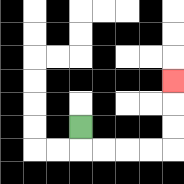{'start': '[3, 5]', 'end': '[7, 3]', 'path_directions': 'D,R,R,R,R,U,U,U', 'path_coordinates': '[[3, 5], [3, 6], [4, 6], [5, 6], [6, 6], [7, 6], [7, 5], [7, 4], [7, 3]]'}